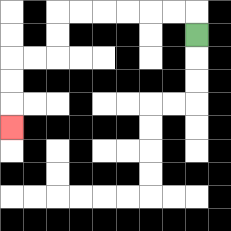{'start': '[8, 1]', 'end': '[0, 5]', 'path_directions': 'U,L,L,L,L,L,L,D,D,L,L,D,D,D', 'path_coordinates': '[[8, 1], [8, 0], [7, 0], [6, 0], [5, 0], [4, 0], [3, 0], [2, 0], [2, 1], [2, 2], [1, 2], [0, 2], [0, 3], [0, 4], [0, 5]]'}